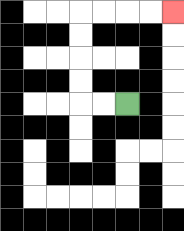{'start': '[5, 4]', 'end': '[7, 0]', 'path_directions': 'L,L,U,U,U,U,R,R,R,R', 'path_coordinates': '[[5, 4], [4, 4], [3, 4], [3, 3], [3, 2], [3, 1], [3, 0], [4, 0], [5, 0], [6, 0], [7, 0]]'}